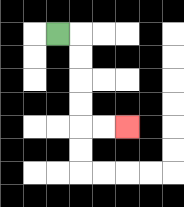{'start': '[2, 1]', 'end': '[5, 5]', 'path_directions': 'R,D,D,D,D,R,R', 'path_coordinates': '[[2, 1], [3, 1], [3, 2], [3, 3], [3, 4], [3, 5], [4, 5], [5, 5]]'}